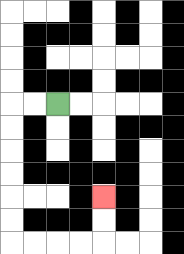{'start': '[2, 4]', 'end': '[4, 8]', 'path_directions': 'L,L,D,D,D,D,D,D,R,R,R,R,U,U', 'path_coordinates': '[[2, 4], [1, 4], [0, 4], [0, 5], [0, 6], [0, 7], [0, 8], [0, 9], [0, 10], [1, 10], [2, 10], [3, 10], [4, 10], [4, 9], [4, 8]]'}